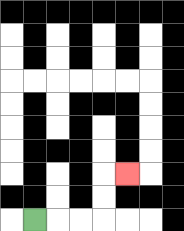{'start': '[1, 9]', 'end': '[5, 7]', 'path_directions': 'R,R,R,U,U,R', 'path_coordinates': '[[1, 9], [2, 9], [3, 9], [4, 9], [4, 8], [4, 7], [5, 7]]'}